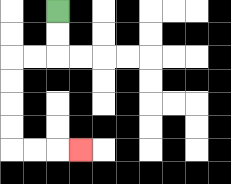{'start': '[2, 0]', 'end': '[3, 6]', 'path_directions': 'D,D,L,L,D,D,D,D,R,R,R', 'path_coordinates': '[[2, 0], [2, 1], [2, 2], [1, 2], [0, 2], [0, 3], [0, 4], [0, 5], [0, 6], [1, 6], [2, 6], [3, 6]]'}